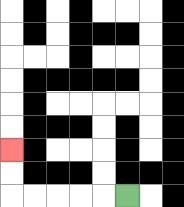{'start': '[5, 8]', 'end': '[0, 6]', 'path_directions': 'L,L,L,L,L,U,U', 'path_coordinates': '[[5, 8], [4, 8], [3, 8], [2, 8], [1, 8], [0, 8], [0, 7], [0, 6]]'}